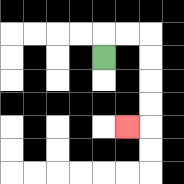{'start': '[4, 2]', 'end': '[5, 5]', 'path_directions': 'U,R,R,D,D,D,D,L', 'path_coordinates': '[[4, 2], [4, 1], [5, 1], [6, 1], [6, 2], [6, 3], [6, 4], [6, 5], [5, 5]]'}